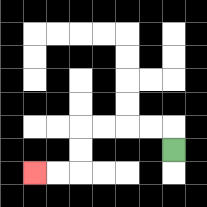{'start': '[7, 6]', 'end': '[1, 7]', 'path_directions': 'U,L,L,L,L,D,D,L,L', 'path_coordinates': '[[7, 6], [7, 5], [6, 5], [5, 5], [4, 5], [3, 5], [3, 6], [3, 7], [2, 7], [1, 7]]'}